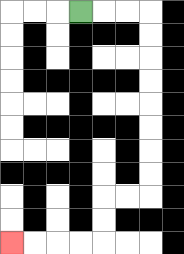{'start': '[3, 0]', 'end': '[0, 10]', 'path_directions': 'R,R,R,D,D,D,D,D,D,D,D,L,L,D,D,L,L,L,L', 'path_coordinates': '[[3, 0], [4, 0], [5, 0], [6, 0], [6, 1], [6, 2], [6, 3], [6, 4], [6, 5], [6, 6], [6, 7], [6, 8], [5, 8], [4, 8], [4, 9], [4, 10], [3, 10], [2, 10], [1, 10], [0, 10]]'}